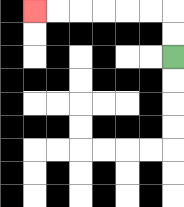{'start': '[7, 2]', 'end': '[1, 0]', 'path_directions': 'U,U,L,L,L,L,L,L', 'path_coordinates': '[[7, 2], [7, 1], [7, 0], [6, 0], [5, 0], [4, 0], [3, 0], [2, 0], [1, 0]]'}